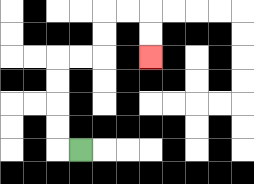{'start': '[3, 6]', 'end': '[6, 2]', 'path_directions': 'L,U,U,U,U,R,R,U,U,R,R,D,D', 'path_coordinates': '[[3, 6], [2, 6], [2, 5], [2, 4], [2, 3], [2, 2], [3, 2], [4, 2], [4, 1], [4, 0], [5, 0], [6, 0], [6, 1], [6, 2]]'}